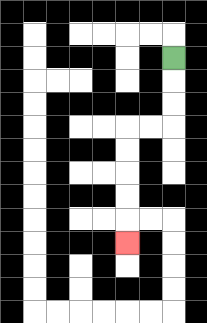{'start': '[7, 2]', 'end': '[5, 10]', 'path_directions': 'D,D,D,L,L,D,D,D,D,D', 'path_coordinates': '[[7, 2], [7, 3], [7, 4], [7, 5], [6, 5], [5, 5], [5, 6], [5, 7], [5, 8], [5, 9], [5, 10]]'}